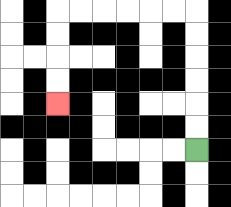{'start': '[8, 6]', 'end': '[2, 4]', 'path_directions': 'U,U,U,U,U,U,L,L,L,L,L,L,D,D,D,D', 'path_coordinates': '[[8, 6], [8, 5], [8, 4], [8, 3], [8, 2], [8, 1], [8, 0], [7, 0], [6, 0], [5, 0], [4, 0], [3, 0], [2, 0], [2, 1], [2, 2], [2, 3], [2, 4]]'}